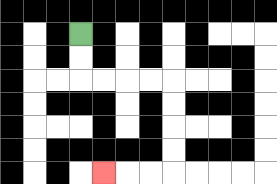{'start': '[3, 1]', 'end': '[4, 7]', 'path_directions': 'D,D,R,R,R,R,D,D,D,D,L,L,L', 'path_coordinates': '[[3, 1], [3, 2], [3, 3], [4, 3], [5, 3], [6, 3], [7, 3], [7, 4], [7, 5], [7, 6], [7, 7], [6, 7], [5, 7], [4, 7]]'}